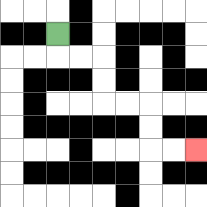{'start': '[2, 1]', 'end': '[8, 6]', 'path_directions': 'D,R,R,D,D,R,R,D,D,R,R', 'path_coordinates': '[[2, 1], [2, 2], [3, 2], [4, 2], [4, 3], [4, 4], [5, 4], [6, 4], [6, 5], [6, 6], [7, 6], [8, 6]]'}